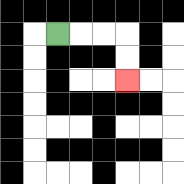{'start': '[2, 1]', 'end': '[5, 3]', 'path_directions': 'R,R,R,D,D', 'path_coordinates': '[[2, 1], [3, 1], [4, 1], [5, 1], [5, 2], [5, 3]]'}